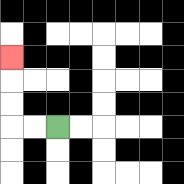{'start': '[2, 5]', 'end': '[0, 2]', 'path_directions': 'L,L,U,U,U', 'path_coordinates': '[[2, 5], [1, 5], [0, 5], [0, 4], [0, 3], [0, 2]]'}